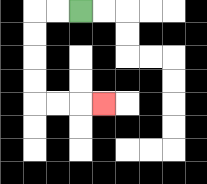{'start': '[3, 0]', 'end': '[4, 4]', 'path_directions': 'L,L,D,D,D,D,R,R,R', 'path_coordinates': '[[3, 0], [2, 0], [1, 0], [1, 1], [1, 2], [1, 3], [1, 4], [2, 4], [3, 4], [4, 4]]'}